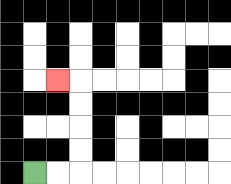{'start': '[1, 7]', 'end': '[2, 3]', 'path_directions': 'R,R,U,U,U,U,L', 'path_coordinates': '[[1, 7], [2, 7], [3, 7], [3, 6], [3, 5], [3, 4], [3, 3], [2, 3]]'}